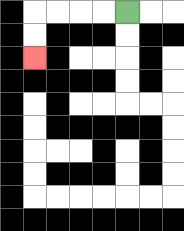{'start': '[5, 0]', 'end': '[1, 2]', 'path_directions': 'L,L,L,L,D,D', 'path_coordinates': '[[5, 0], [4, 0], [3, 0], [2, 0], [1, 0], [1, 1], [1, 2]]'}